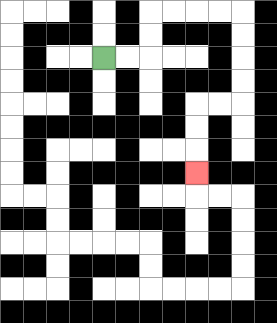{'start': '[4, 2]', 'end': '[8, 7]', 'path_directions': 'R,R,U,U,R,R,R,R,D,D,D,D,L,L,D,D,D', 'path_coordinates': '[[4, 2], [5, 2], [6, 2], [6, 1], [6, 0], [7, 0], [8, 0], [9, 0], [10, 0], [10, 1], [10, 2], [10, 3], [10, 4], [9, 4], [8, 4], [8, 5], [8, 6], [8, 7]]'}